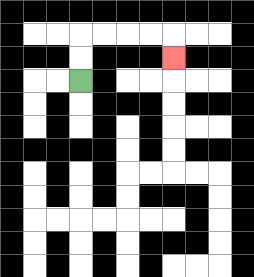{'start': '[3, 3]', 'end': '[7, 2]', 'path_directions': 'U,U,R,R,R,R,D', 'path_coordinates': '[[3, 3], [3, 2], [3, 1], [4, 1], [5, 1], [6, 1], [7, 1], [7, 2]]'}